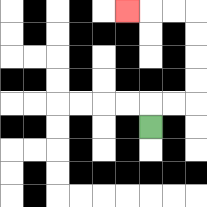{'start': '[6, 5]', 'end': '[5, 0]', 'path_directions': 'U,R,R,U,U,U,U,L,L,L', 'path_coordinates': '[[6, 5], [6, 4], [7, 4], [8, 4], [8, 3], [8, 2], [8, 1], [8, 0], [7, 0], [6, 0], [5, 0]]'}